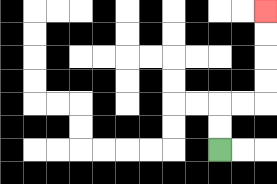{'start': '[9, 6]', 'end': '[11, 0]', 'path_directions': 'U,U,R,R,U,U,U,U', 'path_coordinates': '[[9, 6], [9, 5], [9, 4], [10, 4], [11, 4], [11, 3], [11, 2], [11, 1], [11, 0]]'}